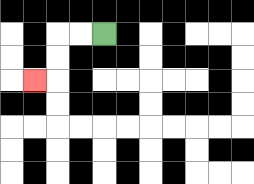{'start': '[4, 1]', 'end': '[1, 3]', 'path_directions': 'L,L,D,D,L', 'path_coordinates': '[[4, 1], [3, 1], [2, 1], [2, 2], [2, 3], [1, 3]]'}